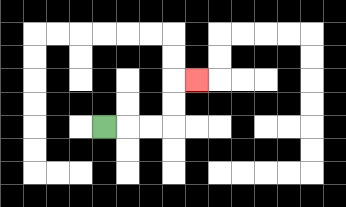{'start': '[4, 5]', 'end': '[8, 3]', 'path_directions': 'R,R,R,U,U,R', 'path_coordinates': '[[4, 5], [5, 5], [6, 5], [7, 5], [7, 4], [7, 3], [8, 3]]'}